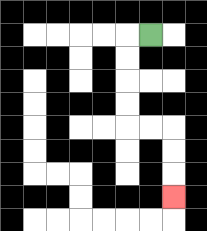{'start': '[6, 1]', 'end': '[7, 8]', 'path_directions': 'L,D,D,D,D,R,R,D,D,D', 'path_coordinates': '[[6, 1], [5, 1], [5, 2], [5, 3], [5, 4], [5, 5], [6, 5], [7, 5], [7, 6], [7, 7], [7, 8]]'}